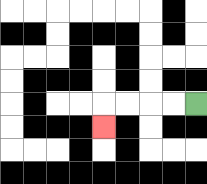{'start': '[8, 4]', 'end': '[4, 5]', 'path_directions': 'L,L,L,L,D', 'path_coordinates': '[[8, 4], [7, 4], [6, 4], [5, 4], [4, 4], [4, 5]]'}